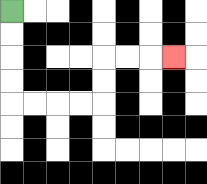{'start': '[0, 0]', 'end': '[7, 2]', 'path_directions': 'D,D,D,D,R,R,R,R,U,U,R,R,R', 'path_coordinates': '[[0, 0], [0, 1], [0, 2], [0, 3], [0, 4], [1, 4], [2, 4], [3, 4], [4, 4], [4, 3], [4, 2], [5, 2], [6, 2], [7, 2]]'}